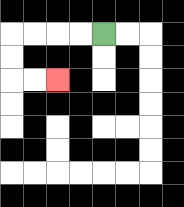{'start': '[4, 1]', 'end': '[2, 3]', 'path_directions': 'L,L,L,L,D,D,R,R', 'path_coordinates': '[[4, 1], [3, 1], [2, 1], [1, 1], [0, 1], [0, 2], [0, 3], [1, 3], [2, 3]]'}